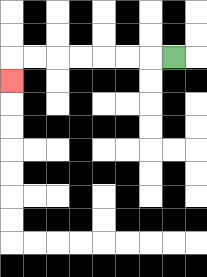{'start': '[7, 2]', 'end': '[0, 3]', 'path_directions': 'L,L,L,L,L,L,L,D', 'path_coordinates': '[[7, 2], [6, 2], [5, 2], [4, 2], [3, 2], [2, 2], [1, 2], [0, 2], [0, 3]]'}